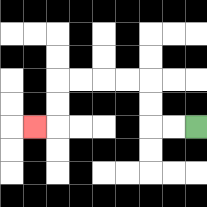{'start': '[8, 5]', 'end': '[1, 5]', 'path_directions': 'L,L,U,U,L,L,L,L,D,D,L', 'path_coordinates': '[[8, 5], [7, 5], [6, 5], [6, 4], [6, 3], [5, 3], [4, 3], [3, 3], [2, 3], [2, 4], [2, 5], [1, 5]]'}